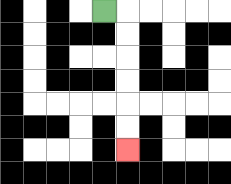{'start': '[4, 0]', 'end': '[5, 6]', 'path_directions': 'R,D,D,D,D,D,D', 'path_coordinates': '[[4, 0], [5, 0], [5, 1], [5, 2], [5, 3], [5, 4], [5, 5], [5, 6]]'}